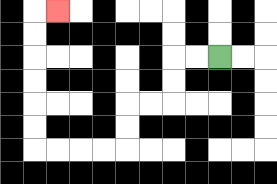{'start': '[9, 2]', 'end': '[2, 0]', 'path_directions': 'L,L,D,D,L,L,D,D,L,L,L,L,U,U,U,U,U,U,R', 'path_coordinates': '[[9, 2], [8, 2], [7, 2], [7, 3], [7, 4], [6, 4], [5, 4], [5, 5], [5, 6], [4, 6], [3, 6], [2, 6], [1, 6], [1, 5], [1, 4], [1, 3], [1, 2], [1, 1], [1, 0], [2, 0]]'}